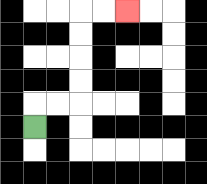{'start': '[1, 5]', 'end': '[5, 0]', 'path_directions': 'U,R,R,U,U,U,U,R,R', 'path_coordinates': '[[1, 5], [1, 4], [2, 4], [3, 4], [3, 3], [3, 2], [3, 1], [3, 0], [4, 0], [5, 0]]'}